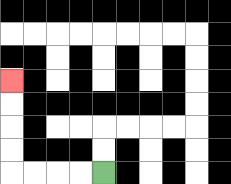{'start': '[4, 7]', 'end': '[0, 3]', 'path_directions': 'L,L,L,L,U,U,U,U', 'path_coordinates': '[[4, 7], [3, 7], [2, 7], [1, 7], [0, 7], [0, 6], [0, 5], [0, 4], [0, 3]]'}